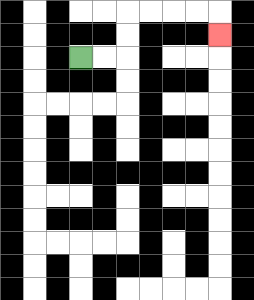{'start': '[3, 2]', 'end': '[9, 1]', 'path_directions': 'R,R,U,U,R,R,R,R,D', 'path_coordinates': '[[3, 2], [4, 2], [5, 2], [5, 1], [5, 0], [6, 0], [7, 0], [8, 0], [9, 0], [9, 1]]'}